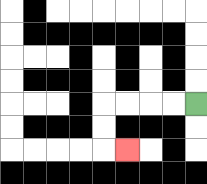{'start': '[8, 4]', 'end': '[5, 6]', 'path_directions': 'L,L,L,L,D,D,R', 'path_coordinates': '[[8, 4], [7, 4], [6, 4], [5, 4], [4, 4], [4, 5], [4, 6], [5, 6]]'}